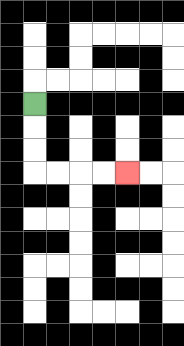{'start': '[1, 4]', 'end': '[5, 7]', 'path_directions': 'D,D,D,R,R,R,R', 'path_coordinates': '[[1, 4], [1, 5], [1, 6], [1, 7], [2, 7], [3, 7], [4, 7], [5, 7]]'}